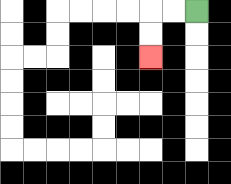{'start': '[8, 0]', 'end': '[6, 2]', 'path_directions': 'L,L,D,D', 'path_coordinates': '[[8, 0], [7, 0], [6, 0], [6, 1], [6, 2]]'}